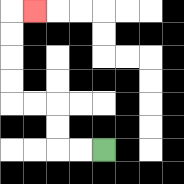{'start': '[4, 6]', 'end': '[1, 0]', 'path_directions': 'L,L,U,U,L,L,U,U,U,U,R', 'path_coordinates': '[[4, 6], [3, 6], [2, 6], [2, 5], [2, 4], [1, 4], [0, 4], [0, 3], [0, 2], [0, 1], [0, 0], [1, 0]]'}